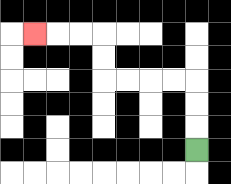{'start': '[8, 6]', 'end': '[1, 1]', 'path_directions': 'U,U,U,L,L,L,L,U,U,L,L,L', 'path_coordinates': '[[8, 6], [8, 5], [8, 4], [8, 3], [7, 3], [6, 3], [5, 3], [4, 3], [4, 2], [4, 1], [3, 1], [2, 1], [1, 1]]'}